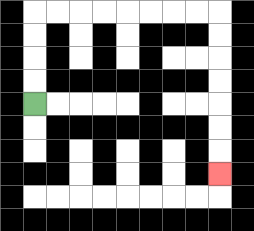{'start': '[1, 4]', 'end': '[9, 7]', 'path_directions': 'U,U,U,U,R,R,R,R,R,R,R,R,D,D,D,D,D,D,D', 'path_coordinates': '[[1, 4], [1, 3], [1, 2], [1, 1], [1, 0], [2, 0], [3, 0], [4, 0], [5, 0], [6, 0], [7, 0], [8, 0], [9, 0], [9, 1], [9, 2], [9, 3], [9, 4], [9, 5], [9, 6], [9, 7]]'}